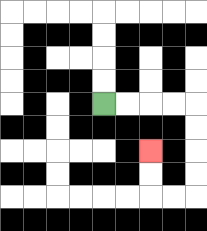{'start': '[4, 4]', 'end': '[6, 6]', 'path_directions': 'R,R,R,R,D,D,D,D,L,L,U,U', 'path_coordinates': '[[4, 4], [5, 4], [6, 4], [7, 4], [8, 4], [8, 5], [8, 6], [8, 7], [8, 8], [7, 8], [6, 8], [6, 7], [6, 6]]'}